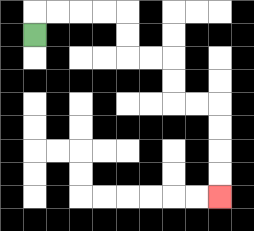{'start': '[1, 1]', 'end': '[9, 8]', 'path_directions': 'U,R,R,R,R,D,D,R,R,D,D,R,R,D,D,D,D', 'path_coordinates': '[[1, 1], [1, 0], [2, 0], [3, 0], [4, 0], [5, 0], [5, 1], [5, 2], [6, 2], [7, 2], [7, 3], [7, 4], [8, 4], [9, 4], [9, 5], [9, 6], [9, 7], [9, 8]]'}